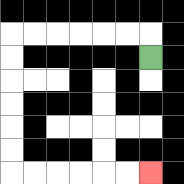{'start': '[6, 2]', 'end': '[6, 7]', 'path_directions': 'U,L,L,L,L,L,L,D,D,D,D,D,D,R,R,R,R,R,R', 'path_coordinates': '[[6, 2], [6, 1], [5, 1], [4, 1], [3, 1], [2, 1], [1, 1], [0, 1], [0, 2], [0, 3], [0, 4], [0, 5], [0, 6], [0, 7], [1, 7], [2, 7], [3, 7], [4, 7], [5, 7], [6, 7]]'}